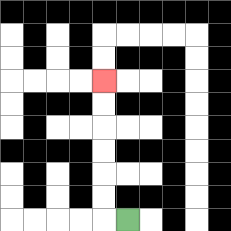{'start': '[5, 9]', 'end': '[4, 3]', 'path_directions': 'L,U,U,U,U,U,U', 'path_coordinates': '[[5, 9], [4, 9], [4, 8], [4, 7], [4, 6], [4, 5], [4, 4], [4, 3]]'}